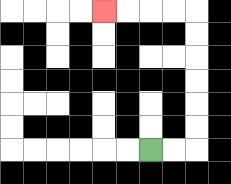{'start': '[6, 6]', 'end': '[4, 0]', 'path_directions': 'R,R,U,U,U,U,U,U,L,L,L,L', 'path_coordinates': '[[6, 6], [7, 6], [8, 6], [8, 5], [8, 4], [8, 3], [8, 2], [8, 1], [8, 0], [7, 0], [6, 0], [5, 0], [4, 0]]'}